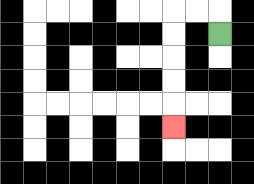{'start': '[9, 1]', 'end': '[7, 5]', 'path_directions': 'U,L,L,D,D,D,D,D', 'path_coordinates': '[[9, 1], [9, 0], [8, 0], [7, 0], [7, 1], [7, 2], [7, 3], [7, 4], [7, 5]]'}